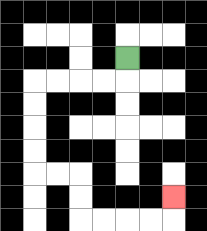{'start': '[5, 2]', 'end': '[7, 8]', 'path_directions': 'D,L,L,L,L,D,D,D,D,R,R,D,D,R,R,R,R,U', 'path_coordinates': '[[5, 2], [5, 3], [4, 3], [3, 3], [2, 3], [1, 3], [1, 4], [1, 5], [1, 6], [1, 7], [2, 7], [3, 7], [3, 8], [3, 9], [4, 9], [5, 9], [6, 9], [7, 9], [7, 8]]'}